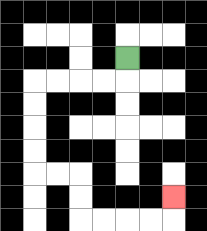{'start': '[5, 2]', 'end': '[7, 8]', 'path_directions': 'D,L,L,L,L,D,D,D,D,R,R,D,D,R,R,R,R,U', 'path_coordinates': '[[5, 2], [5, 3], [4, 3], [3, 3], [2, 3], [1, 3], [1, 4], [1, 5], [1, 6], [1, 7], [2, 7], [3, 7], [3, 8], [3, 9], [4, 9], [5, 9], [6, 9], [7, 9], [7, 8]]'}